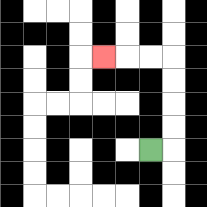{'start': '[6, 6]', 'end': '[4, 2]', 'path_directions': 'R,U,U,U,U,L,L,L', 'path_coordinates': '[[6, 6], [7, 6], [7, 5], [7, 4], [7, 3], [7, 2], [6, 2], [5, 2], [4, 2]]'}